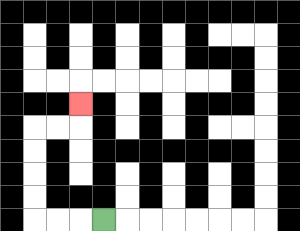{'start': '[4, 9]', 'end': '[3, 4]', 'path_directions': 'L,L,L,U,U,U,U,R,R,U', 'path_coordinates': '[[4, 9], [3, 9], [2, 9], [1, 9], [1, 8], [1, 7], [1, 6], [1, 5], [2, 5], [3, 5], [3, 4]]'}